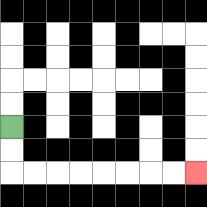{'start': '[0, 5]', 'end': '[8, 7]', 'path_directions': 'D,D,R,R,R,R,R,R,R,R', 'path_coordinates': '[[0, 5], [0, 6], [0, 7], [1, 7], [2, 7], [3, 7], [4, 7], [5, 7], [6, 7], [7, 7], [8, 7]]'}